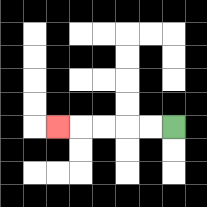{'start': '[7, 5]', 'end': '[2, 5]', 'path_directions': 'L,L,L,L,L', 'path_coordinates': '[[7, 5], [6, 5], [5, 5], [4, 5], [3, 5], [2, 5]]'}